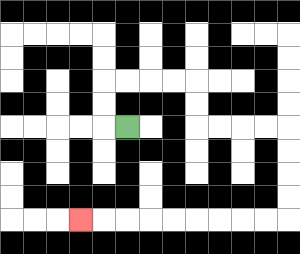{'start': '[5, 5]', 'end': '[3, 9]', 'path_directions': 'L,U,U,R,R,R,R,D,D,R,R,R,R,D,D,D,D,L,L,L,L,L,L,L,L,L', 'path_coordinates': '[[5, 5], [4, 5], [4, 4], [4, 3], [5, 3], [6, 3], [7, 3], [8, 3], [8, 4], [8, 5], [9, 5], [10, 5], [11, 5], [12, 5], [12, 6], [12, 7], [12, 8], [12, 9], [11, 9], [10, 9], [9, 9], [8, 9], [7, 9], [6, 9], [5, 9], [4, 9], [3, 9]]'}